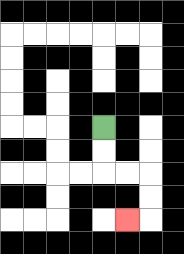{'start': '[4, 5]', 'end': '[5, 9]', 'path_directions': 'D,D,R,R,D,D,L', 'path_coordinates': '[[4, 5], [4, 6], [4, 7], [5, 7], [6, 7], [6, 8], [6, 9], [5, 9]]'}